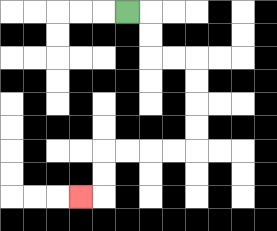{'start': '[5, 0]', 'end': '[3, 8]', 'path_directions': 'R,D,D,R,R,D,D,D,D,L,L,L,L,D,D,L', 'path_coordinates': '[[5, 0], [6, 0], [6, 1], [6, 2], [7, 2], [8, 2], [8, 3], [8, 4], [8, 5], [8, 6], [7, 6], [6, 6], [5, 6], [4, 6], [4, 7], [4, 8], [3, 8]]'}